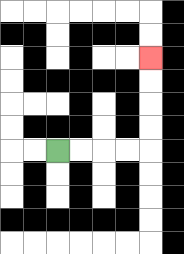{'start': '[2, 6]', 'end': '[6, 2]', 'path_directions': 'R,R,R,R,U,U,U,U', 'path_coordinates': '[[2, 6], [3, 6], [4, 6], [5, 6], [6, 6], [6, 5], [6, 4], [6, 3], [6, 2]]'}